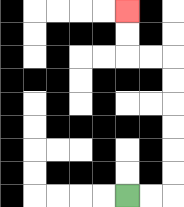{'start': '[5, 8]', 'end': '[5, 0]', 'path_directions': 'R,R,U,U,U,U,U,U,L,L,U,U', 'path_coordinates': '[[5, 8], [6, 8], [7, 8], [7, 7], [7, 6], [7, 5], [7, 4], [7, 3], [7, 2], [6, 2], [5, 2], [5, 1], [5, 0]]'}